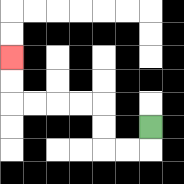{'start': '[6, 5]', 'end': '[0, 2]', 'path_directions': 'D,L,L,U,U,L,L,L,L,U,U', 'path_coordinates': '[[6, 5], [6, 6], [5, 6], [4, 6], [4, 5], [4, 4], [3, 4], [2, 4], [1, 4], [0, 4], [0, 3], [0, 2]]'}